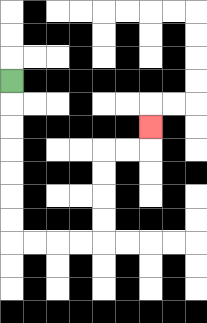{'start': '[0, 3]', 'end': '[6, 5]', 'path_directions': 'D,D,D,D,D,D,D,R,R,R,R,U,U,U,U,R,R,U', 'path_coordinates': '[[0, 3], [0, 4], [0, 5], [0, 6], [0, 7], [0, 8], [0, 9], [0, 10], [1, 10], [2, 10], [3, 10], [4, 10], [4, 9], [4, 8], [4, 7], [4, 6], [5, 6], [6, 6], [6, 5]]'}